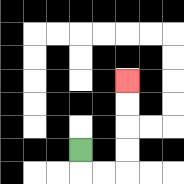{'start': '[3, 6]', 'end': '[5, 3]', 'path_directions': 'D,R,R,U,U,U,U', 'path_coordinates': '[[3, 6], [3, 7], [4, 7], [5, 7], [5, 6], [5, 5], [5, 4], [5, 3]]'}